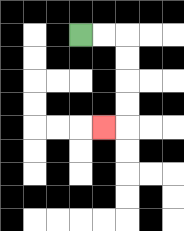{'start': '[3, 1]', 'end': '[4, 5]', 'path_directions': 'R,R,D,D,D,D,L', 'path_coordinates': '[[3, 1], [4, 1], [5, 1], [5, 2], [5, 3], [5, 4], [5, 5], [4, 5]]'}